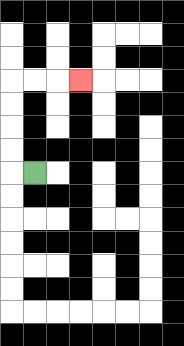{'start': '[1, 7]', 'end': '[3, 3]', 'path_directions': 'L,U,U,U,U,R,R,R', 'path_coordinates': '[[1, 7], [0, 7], [0, 6], [0, 5], [0, 4], [0, 3], [1, 3], [2, 3], [3, 3]]'}